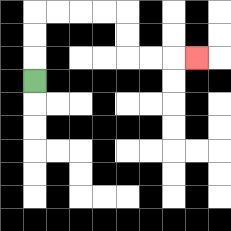{'start': '[1, 3]', 'end': '[8, 2]', 'path_directions': 'U,U,U,R,R,R,R,D,D,R,R,R', 'path_coordinates': '[[1, 3], [1, 2], [1, 1], [1, 0], [2, 0], [3, 0], [4, 0], [5, 0], [5, 1], [5, 2], [6, 2], [7, 2], [8, 2]]'}